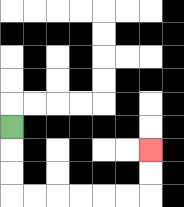{'start': '[0, 5]', 'end': '[6, 6]', 'path_directions': 'D,D,D,R,R,R,R,R,R,U,U', 'path_coordinates': '[[0, 5], [0, 6], [0, 7], [0, 8], [1, 8], [2, 8], [3, 8], [4, 8], [5, 8], [6, 8], [6, 7], [6, 6]]'}